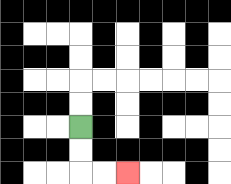{'start': '[3, 5]', 'end': '[5, 7]', 'path_directions': 'D,D,R,R', 'path_coordinates': '[[3, 5], [3, 6], [3, 7], [4, 7], [5, 7]]'}